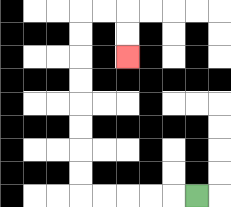{'start': '[8, 8]', 'end': '[5, 2]', 'path_directions': 'L,L,L,L,L,U,U,U,U,U,U,U,U,R,R,D,D', 'path_coordinates': '[[8, 8], [7, 8], [6, 8], [5, 8], [4, 8], [3, 8], [3, 7], [3, 6], [3, 5], [3, 4], [3, 3], [3, 2], [3, 1], [3, 0], [4, 0], [5, 0], [5, 1], [5, 2]]'}